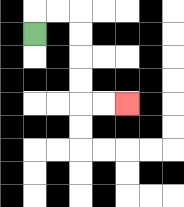{'start': '[1, 1]', 'end': '[5, 4]', 'path_directions': 'U,R,R,D,D,D,D,R,R', 'path_coordinates': '[[1, 1], [1, 0], [2, 0], [3, 0], [3, 1], [3, 2], [3, 3], [3, 4], [4, 4], [5, 4]]'}